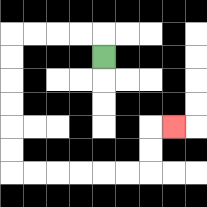{'start': '[4, 2]', 'end': '[7, 5]', 'path_directions': 'U,L,L,L,L,D,D,D,D,D,D,R,R,R,R,R,R,U,U,R', 'path_coordinates': '[[4, 2], [4, 1], [3, 1], [2, 1], [1, 1], [0, 1], [0, 2], [0, 3], [0, 4], [0, 5], [0, 6], [0, 7], [1, 7], [2, 7], [3, 7], [4, 7], [5, 7], [6, 7], [6, 6], [6, 5], [7, 5]]'}